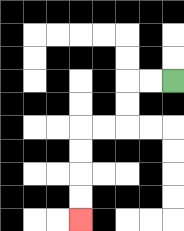{'start': '[7, 3]', 'end': '[3, 9]', 'path_directions': 'L,L,D,D,L,L,D,D,D,D', 'path_coordinates': '[[7, 3], [6, 3], [5, 3], [5, 4], [5, 5], [4, 5], [3, 5], [3, 6], [3, 7], [3, 8], [3, 9]]'}